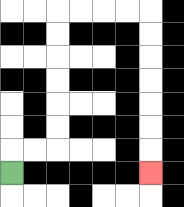{'start': '[0, 7]', 'end': '[6, 7]', 'path_directions': 'U,R,R,U,U,U,U,U,U,R,R,R,R,D,D,D,D,D,D,D', 'path_coordinates': '[[0, 7], [0, 6], [1, 6], [2, 6], [2, 5], [2, 4], [2, 3], [2, 2], [2, 1], [2, 0], [3, 0], [4, 0], [5, 0], [6, 0], [6, 1], [6, 2], [6, 3], [6, 4], [6, 5], [6, 6], [6, 7]]'}